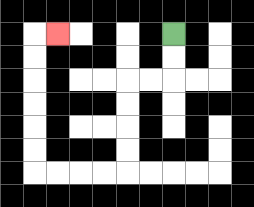{'start': '[7, 1]', 'end': '[2, 1]', 'path_directions': 'D,D,L,L,D,D,D,D,L,L,L,L,U,U,U,U,U,U,R', 'path_coordinates': '[[7, 1], [7, 2], [7, 3], [6, 3], [5, 3], [5, 4], [5, 5], [5, 6], [5, 7], [4, 7], [3, 7], [2, 7], [1, 7], [1, 6], [1, 5], [1, 4], [1, 3], [1, 2], [1, 1], [2, 1]]'}